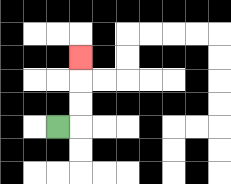{'start': '[2, 5]', 'end': '[3, 2]', 'path_directions': 'R,U,U,U', 'path_coordinates': '[[2, 5], [3, 5], [3, 4], [3, 3], [3, 2]]'}